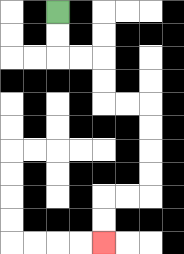{'start': '[2, 0]', 'end': '[4, 10]', 'path_directions': 'D,D,R,R,D,D,R,R,D,D,D,D,L,L,D,D', 'path_coordinates': '[[2, 0], [2, 1], [2, 2], [3, 2], [4, 2], [4, 3], [4, 4], [5, 4], [6, 4], [6, 5], [6, 6], [6, 7], [6, 8], [5, 8], [4, 8], [4, 9], [4, 10]]'}